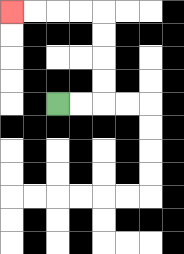{'start': '[2, 4]', 'end': '[0, 0]', 'path_directions': 'R,R,U,U,U,U,L,L,L,L', 'path_coordinates': '[[2, 4], [3, 4], [4, 4], [4, 3], [4, 2], [4, 1], [4, 0], [3, 0], [2, 0], [1, 0], [0, 0]]'}